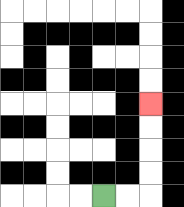{'start': '[4, 8]', 'end': '[6, 4]', 'path_directions': 'R,R,U,U,U,U', 'path_coordinates': '[[4, 8], [5, 8], [6, 8], [6, 7], [6, 6], [6, 5], [6, 4]]'}